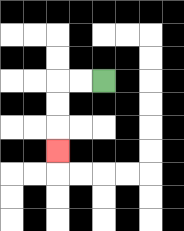{'start': '[4, 3]', 'end': '[2, 6]', 'path_directions': 'L,L,D,D,D', 'path_coordinates': '[[4, 3], [3, 3], [2, 3], [2, 4], [2, 5], [2, 6]]'}